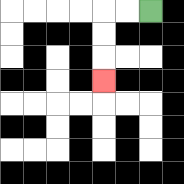{'start': '[6, 0]', 'end': '[4, 3]', 'path_directions': 'L,L,D,D,D', 'path_coordinates': '[[6, 0], [5, 0], [4, 0], [4, 1], [4, 2], [4, 3]]'}